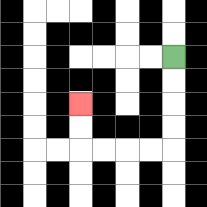{'start': '[7, 2]', 'end': '[3, 4]', 'path_directions': 'D,D,D,D,L,L,L,L,U,U', 'path_coordinates': '[[7, 2], [7, 3], [7, 4], [7, 5], [7, 6], [6, 6], [5, 6], [4, 6], [3, 6], [3, 5], [3, 4]]'}